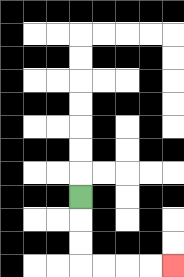{'start': '[3, 8]', 'end': '[7, 11]', 'path_directions': 'D,D,D,R,R,R,R', 'path_coordinates': '[[3, 8], [3, 9], [3, 10], [3, 11], [4, 11], [5, 11], [6, 11], [7, 11]]'}